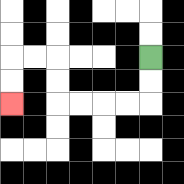{'start': '[6, 2]', 'end': '[0, 4]', 'path_directions': 'D,D,L,L,L,L,U,U,L,L,D,D', 'path_coordinates': '[[6, 2], [6, 3], [6, 4], [5, 4], [4, 4], [3, 4], [2, 4], [2, 3], [2, 2], [1, 2], [0, 2], [0, 3], [0, 4]]'}